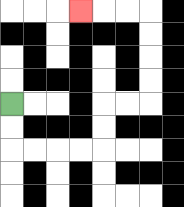{'start': '[0, 4]', 'end': '[3, 0]', 'path_directions': 'D,D,R,R,R,R,U,U,R,R,U,U,U,U,L,L,L', 'path_coordinates': '[[0, 4], [0, 5], [0, 6], [1, 6], [2, 6], [3, 6], [4, 6], [4, 5], [4, 4], [5, 4], [6, 4], [6, 3], [6, 2], [6, 1], [6, 0], [5, 0], [4, 0], [3, 0]]'}